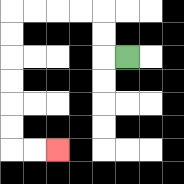{'start': '[5, 2]', 'end': '[2, 6]', 'path_directions': 'L,U,U,L,L,L,L,D,D,D,D,D,D,R,R', 'path_coordinates': '[[5, 2], [4, 2], [4, 1], [4, 0], [3, 0], [2, 0], [1, 0], [0, 0], [0, 1], [0, 2], [0, 3], [0, 4], [0, 5], [0, 6], [1, 6], [2, 6]]'}